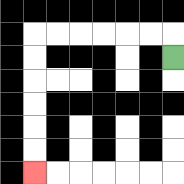{'start': '[7, 2]', 'end': '[1, 7]', 'path_directions': 'U,L,L,L,L,L,L,D,D,D,D,D,D', 'path_coordinates': '[[7, 2], [7, 1], [6, 1], [5, 1], [4, 1], [3, 1], [2, 1], [1, 1], [1, 2], [1, 3], [1, 4], [1, 5], [1, 6], [1, 7]]'}